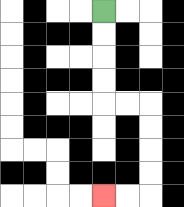{'start': '[4, 0]', 'end': '[4, 8]', 'path_directions': 'D,D,D,D,R,R,D,D,D,D,L,L', 'path_coordinates': '[[4, 0], [4, 1], [4, 2], [4, 3], [4, 4], [5, 4], [6, 4], [6, 5], [6, 6], [6, 7], [6, 8], [5, 8], [4, 8]]'}